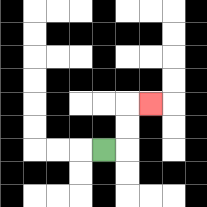{'start': '[4, 6]', 'end': '[6, 4]', 'path_directions': 'R,U,U,R', 'path_coordinates': '[[4, 6], [5, 6], [5, 5], [5, 4], [6, 4]]'}